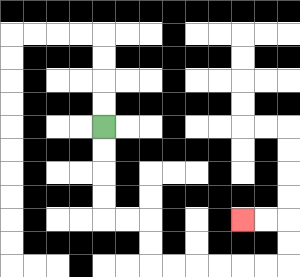{'start': '[4, 5]', 'end': '[10, 9]', 'path_directions': 'D,D,D,D,R,R,D,D,R,R,R,R,R,R,U,U,L,L', 'path_coordinates': '[[4, 5], [4, 6], [4, 7], [4, 8], [4, 9], [5, 9], [6, 9], [6, 10], [6, 11], [7, 11], [8, 11], [9, 11], [10, 11], [11, 11], [12, 11], [12, 10], [12, 9], [11, 9], [10, 9]]'}